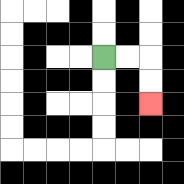{'start': '[4, 2]', 'end': '[6, 4]', 'path_directions': 'R,R,D,D', 'path_coordinates': '[[4, 2], [5, 2], [6, 2], [6, 3], [6, 4]]'}